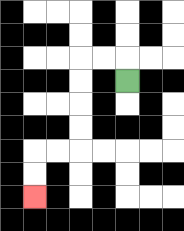{'start': '[5, 3]', 'end': '[1, 8]', 'path_directions': 'U,L,L,D,D,D,D,L,L,D,D', 'path_coordinates': '[[5, 3], [5, 2], [4, 2], [3, 2], [3, 3], [3, 4], [3, 5], [3, 6], [2, 6], [1, 6], [1, 7], [1, 8]]'}